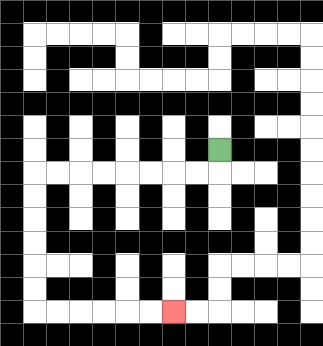{'start': '[9, 6]', 'end': '[7, 13]', 'path_directions': 'D,L,L,L,L,L,L,L,L,D,D,D,D,D,D,R,R,R,R,R,R', 'path_coordinates': '[[9, 6], [9, 7], [8, 7], [7, 7], [6, 7], [5, 7], [4, 7], [3, 7], [2, 7], [1, 7], [1, 8], [1, 9], [1, 10], [1, 11], [1, 12], [1, 13], [2, 13], [3, 13], [4, 13], [5, 13], [6, 13], [7, 13]]'}